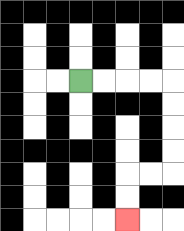{'start': '[3, 3]', 'end': '[5, 9]', 'path_directions': 'R,R,R,R,D,D,D,D,L,L,D,D', 'path_coordinates': '[[3, 3], [4, 3], [5, 3], [6, 3], [7, 3], [7, 4], [7, 5], [7, 6], [7, 7], [6, 7], [5, 7], [5, 8], [5, 9]]'}